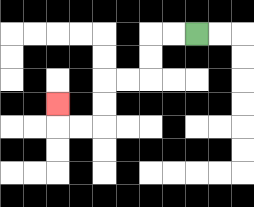{'start': '[8, 1]', 'end': '[2, 4]', 'path_directions': 'L,L,D,D,L,L,D,D,L,L,U', 'path_coordinates': '[[8, 1], [7, 1], [6, 1], [6, 2], [6, 3], [5, 3], [4, 3], [4, 4], [4, 5], [3, 5], [2, 5], [2, 4]]'}